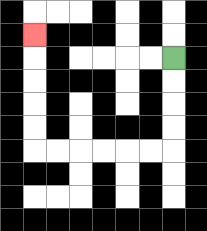{'start': '[7, 2]', 'end': '[1, 1]', 'path_directions': 'D,D,D,D,L,L,L,L,L,L,U,U,U,U,U', 'path_coordinates': '[[7, 2], [7, 3], [7, 4], [7, 5], [7, 6], [6, 6], [5, 6], [4, 6], [3, 6], [2, 6], [1, 6], [1, 5], [1, 4], [1, 3], [1, 2], [1, 1]]'}